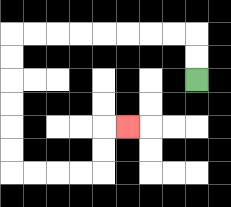{'start': '[8, 3]', 'end': '[5, 5]', 'path_directions': 'U,U,L,L,L,L,L,L,L,L,D,D,D,D,D,D,R,R,R,R,U,U,R', 'path_coordinates': '[[8, 3], [8, 2], [8, 1], [7, 1], [6, 1], [5, 1], [4, 1], [3, 1], [2, 1], [1, 1], [0, 1], [0, 2], [0, 3], [0, 4], [0, 5], [0, 6], [0, 7], [1, 7], [2, 7], [3, 7], [4, 7], [4, 6], [4, 5], [5, 5]]'}